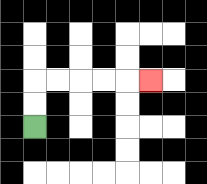{'start': '[1, 5]', 'end': '[6, 3]', 'path_directions': 'U,U,R,R,R,R,R', 'path_coordinates': '[[1, 5], [1, 4], [1, 3], [2, 3], [3, 3], [4, 3], [5, 3], [6, 3]]'}